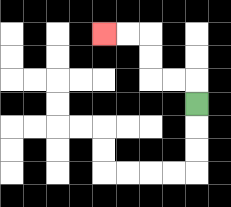{'start': '[8, 4]', 'end': '[4, 1]', 'path_directions': 'U,L,L,U,U,L,L', 'path_coordinates': '[[8, 4], [8, 3], [7, 3], [6, 3], [6, 2], [6, 1], [5, 1], [4, 1]]'}